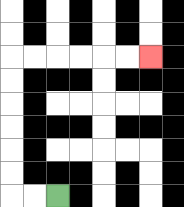{'start': '[2, 8]', 'end': '[6, 2]', 'path_directions': 'L,L,U,U,U,U,U,U,R,R,R,R,R,R', 'path_coordinates': '[[2, 8], [1, 8], [0, 8], [0, 7], [0, 6], [0, 5], [0, 4], [0, 3], [0, 2], [1, 2], [2, 2], [3, 2], [4, 2], [5, 2], [6, 2]]'}